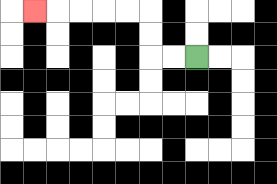{'start': '[8, 2]', 'end': '[1, 0]', 'path_directions': 'L,L,U,U,L,L,L,L,L', 'path_coordinates': '[[8, 2], [7, 2], [6, 2], [6, 1], [6, 0], [5, 0], [4, 0], [3, 0], [2, 0], [1, 0]]'}